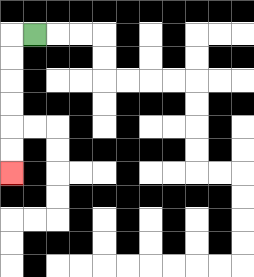{'start': '[1, 1]', 'end': '[0, 7]', 'path_directions': 'L,D,D,D,D,D,D', 'path_coordinates': '[[1, 1], [0, 1], [0, 2], [0, 3], [0, 4], [0, 5], [0, 6], [0, 7]]'}